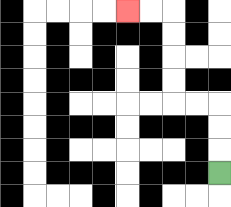{'start': '[9, 7]', 'end': '[5, 0]', 'path_directions': 'U,U,U,L,L,U,U,U,U,L,L', 'path_coordinates': '[[9, 7], [9, 6], [9, 5], [9, 4], [8, 4], [7, 4], [7, 3], [7, 2], [7, 1], [7, 0], [6, 0], [5, 0]]'}